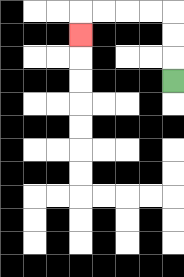{'start': '[7, 3]', 'end': '[3, 1]', 'path_directions': 'U,U,U,L,L,L,L,D', 'path_coordinates': '[[7, 3], [7, 2], [7, 1], [7, 0], [6, 0], [5, 0], [4, 0], [3, 0], [3, 1]]'}